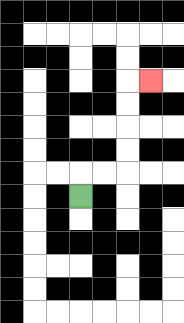{'start': '[3, 8]', 'end': '[6, 3]', 'path_directions': 'U,R,R,U,U,U,U,R', 'path_coordinates': '[[3, 8], [3, 7], [4, 7], [5, 7], [5, 6], [5, 5], [5, 4], [5, 3], [6, 3]]'}